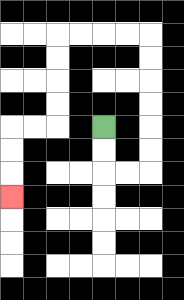{'start': '[4, 5]', 'end': '[0, 8]', 'path_directions': 'D,D,R,R,U,U,U,U,U,U,L,L,L,L,D,D,D,D,L,L,D,D,D', 'path_coordinates': '[[4, 5], [4, 6], [4, 7], [5, 7], [6, 7], [6, 6], [6, 5], [6, 4], [6, 3], [6, 2], [6, 1], [5, 1], [4, 1], [3, 1], [2, 1], [2, 2], [2, 3], [2, 4], [2, 5], [1, 5], [0, 5], [0, 6], [0, 7], [0, 8]]'}